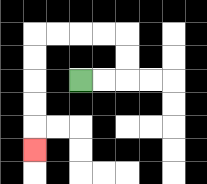{'start': '[3, 3]', 'end': '[1, 6]', 'path_directions': 'R,R,U,U,L,L,L,L,D,D,D,D,D', 'path_coordinates': '[[3, 3], [4, 3], [5, 3], [5, 2], [5, 1], [4, 1], [3, 1], [2, 1], [1, 1], [1, 2], [1, 3], [1, 4], [1, 5], [1, 6]]'}